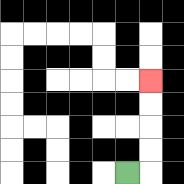{'start': '[5, 7]', 'end': '[6, 3]', 'path_directions': 'R,U,U,U,U', 'path_coordinates': '[[5, 7], [6, 7], [6, 6], [6, 5], [6, 4], [6, 3]]'}